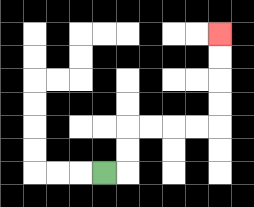{'start': '[4, 7]', 'end': '[9, 1]', 'path_directions': 'R,U,U,R,R,R,R,U,U,U,U', 'path_coordinates': '[[4, 7], [5, 7], [5, 6], [5, 5], [6, 5], [7, 5], [8, 5], [9, 5], [9, 4], [9, 3], [9, 2], [9, 1]]'}